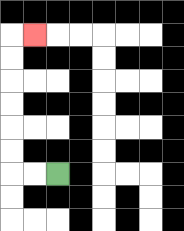{'start': '[2, 7]', 'end': '[1, 1]', 'path_directions': 'L,L,U,U,U,U,U,U,R', 'path_coordinates': '[[2, 7], [1, 7], [0, 7], [0, 6], [0, 5], [0, 4], [0, 3], [0, 2], [0, 1], [1, 1]]'}